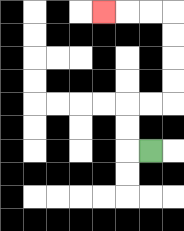{'start': '[6, 6]', 'end': '[4, 0]', 'path_directions': 'L,U,U,R,R,U,U,U,U,L,L,L', 'path_coordinates': '[[6, 6], [5, 6], [5, 5], [5, 4], [6, 4], [7, 4], [7, 3], [7, 2], [7, 1], [7, 0], [6, 0], [5, 0], [4, 0]]'}